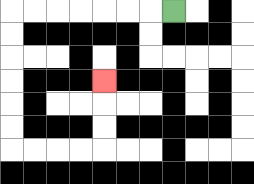{'start': '[7, 0]', 'end': '[4, 3]', 'path_directions': 'L,L,L,L,L,L,L,D,D,D,D,D,D,R,R,R,R,U,U,U', 'path_coordinates': '[[7, 0], [6, 0], [5, 0], [4, 0], [3, 0], [2, 0], [1, 0], [0, 0], [0, 1], [0, 2], [0, 3], [0, 4], [0, 5], [0, 6], [1, 6], [2, 6], [3, 6], [4, 6], [4, 5], [4, 4], [4, 3]]'}